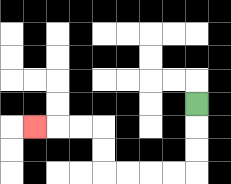{'start': '[8, 4]', 'end': '[1, 5]', 'path_directions': 'D,D,D,L,L,L,L,U,U,L,L,L', 'path_coordinates': '[[8, 4], [8, 5], [8, 6], [8, 7], [7, 7], [6, 7], [5, 7], [4, 7], [4, 6], [4, 5], [3, 5], [2, 5], [1, 5]]'}